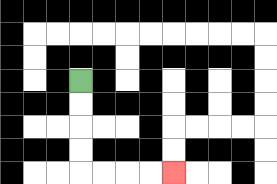{'start': '[3, 3]', 'end': '[7, 7]', 'path_directions': 'D,D,D,D,R,R,R,R', 'path_coordinates': '[[3, 3], [3, 4], [3, 5], [3, 6], [3, 7], [4, 7], [5, 7], [6, 7], [7, 7]]'}